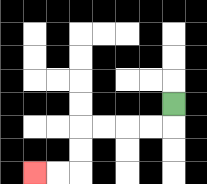{'start': '[7, 4]', 'end': '[1, 7]', 'path_directions': 'D,L,L,L,L,D,D,L,L', 'path_coordinates': '[[7, 4], [7, 5], [6, 5], [5, 5], [4, 5], [3, 5], [3, 6], [3, 7], [2, 7], [1, 7]]'}